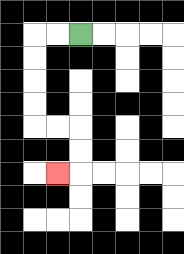{'start': '[3, 1]', 'end': '[2, 7]', 'path_directions': 'L,L,D,D,D,D,R,R,D,D,L', 'path_coordinates': '[[3, 1], [2, 1], [1, 1], [1, 2], [1, 3], [1, 4], [1, 5], [2, 5], [3, 5], [3, 6], [3, 7], [2, 7]]'}